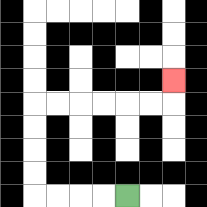{'start': '[5, 8]', 'end': '[7, 3]', 'path_directions': 'L,L,L,L,U,U,U,U,R,R,R,R,R,R,U', 'path_coordinates': '[[5, 8], [4, 8], [3, 8], [2, 8], [1, 8], [1, 7], [1, 6], [1, 5], [1, 4], [2, 4], [3, 4], [4, 4], [5, 4], [6, 4], [7, 4], [7, 3]]'}